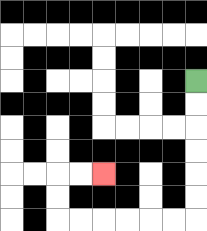{'start': '[8, 3]', 'end': '[4, 7]', 'path_directions': 'D,D,D,D,D,D,L,L,L,L,L,L,U,U,R,R', 'path_coordinates': '[[8, 3], [8, 4], [8, 5], [8, 6], [8, 7], [8, 8], [8, 9], [7, 9], [6, 9], [5, 9], [4, 9], [3, 9], [2, 9], [2, 8], [2, 7], [3, 7], [4, 7]]'}